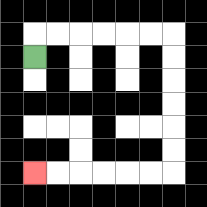{'start': '[1, 2]', 'end': '[1, 7]', 'path_directions': 'U,R,R,R,R,R,R,D,D,D,D,D,D,L,L,L,L,L,L', 'path_coordinates': '[[1, 2], [1, 1], [2, 1], [3, 1], [4, 1], [5, 1], [6, 1], [7, 1], [7, 2], [7, 3], [7, 4], [7, 5], [7, 6], [7, 7], [6, 7], [5, 7], [4, 7], [3, 7], [2, 7], [1, 7]]'}